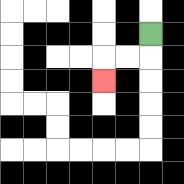{'start': '[6, 1]', 'end': '[4, 3]', 'path_directions': 'D,L,L,D', 'path_coordinates': '[[6, 1], [6, 2], [5, 2], [4, 2], [4, 3]]'}